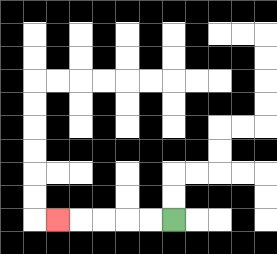{'start': '[7, 9]', 'end': '[2, 9]', 'path_directions': 'L,L,L,L,L', 'path_coordinates': '[[7, 9], [6, 9], [5, 9], [4, 9], [3, 9], [2, 9]]'}